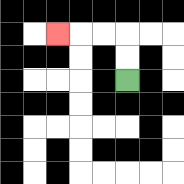{'start': '[5, 3]', 'end': '[2, 1]', 'path_directions': 'U,U,L,L,L', 'path_coordinates': '[[5, 3], [5, 2], [5, 1], [4, 1], [3, 1], [2, 1]]'}